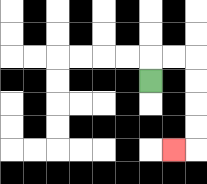{'start': '[6, 3]', 'end': '[7, 6]', 'path_directions': 'U,R,R,D,D,D,D,L', 'path_coordinates': '[[6, 3], [6, 2], [7, 2], [8, 2], [8, 3], [8, 4], [8, 5], [8, 6], [7, 6]]'}